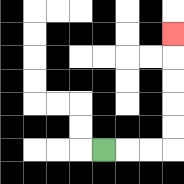{'start': '[4, 6]', 'end': '[7, 1]', 'path_directions': 'R,R,R,U,U,U,U,U', 'path_coordinates': '[[4, 6], [5, 6], [6, 6], [7, 6], [7, 5], [7, 4], [7, 3], [7, 2], [7, 1]]'}